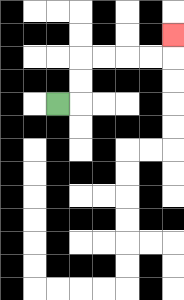{'start': '[2, 4]', 'end': '[7, 1]', 'path_directions': 'R,U,U,R,R,R,R,U', 'path_coordinates': '[[2, 4], [3, 4], [3, 3], [3, 2], [4, 2], [5, 2], [6, 2], [7, 2], [7, 1]]'}